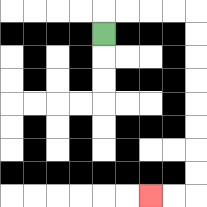{'start': '[4, 1]', 'end': '[6, 8]', 'path_directions': 'U,R,R,R,R,D,D,D,D,D,D,D,D,L,L', 'path_coordinates': '[[4, 1], [4, 0], [5, 0], [6, 0], [7, 0], [8, 0], [8, 1], [8, 2], [8, 3], [8, 4], [8, 5], [8, 6], [8, 7], [8, 8], [7, 8], [6, 8]]'}